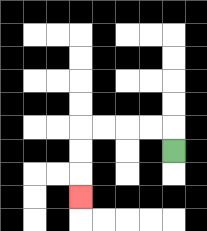{'start': '[7, 6]', 'end': '[3, 8]', 'path_directions': 'U,L,L,L,L,D,D,D', 'path_coordinates': '[[7, 6], [7, 5], [6, 5], [5, 5], [4, 5], [3, 5], [3, 6], [3, 7], [3, 8]]'}